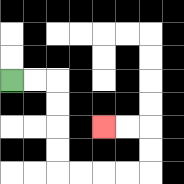{'start': '[0, 3]', 'end': '[4, 5]', 'path_directions': 'R,R,D,D,D,D,R,R,R,R,U,U,L,L', 'path_coordinates': '[[0, 3], [1, 3], [2, 3], [2, 4], [2, 5], [2, 6], [2, 7], [3, 7], [4, 7], [5, 7], [6, 7], [6, 6], [6, 5], [5, 5], [4, 5]]'}